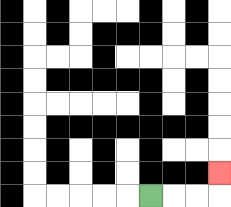{'start': '[6, 8]', 'end': '[9, 7]', 'path_directions': 'R,R,R,U', 'path_coordinates': '[[6, 8], [7, 8], [8, 8], [9, 8], [9, 7]]'}